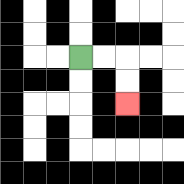{'start': '[3, 2]', 'end': '[5, 4]', 'path_directions': 'R,R,D,D', 'path_coordinates': '[[3, 2], [4, 2], [5, 2], [5, 3], [5, 4]]'}